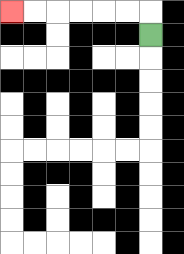{'start': '[6, 1]', 'end': '[0, 0]', 'path_directions': 'U,L,L,L,L,L,L', 'path_coordinates': '[[6, 1], [6, 0], [5, 0], [4, 0], [3, 0], [2, 0], [1, 0], [0, 0]]'}